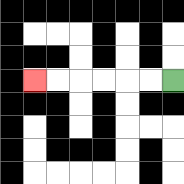{'start': '[7, 3]', 'end': '[1, 3]', 'path_directions': 'L,L,L,L,L,L', 'path_coordinates': '[[7, 3], [6, 3], [5, 3], [4, 3], [3, 3], [2, 3], [1, 3]]'}